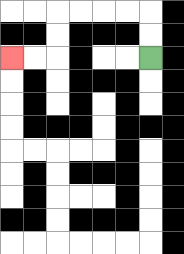{'start': '[6, 2]', 'end': '[0, 2]', 'path_directions': 'U,U,L,L,L,L,D,D,L,L', 'path_coordinates': '[[6, 2], [6, 1], [6, 0], [5, 0], [4, 0], [3, 0], [2, 0], [2, 1], [2, 2], [1, 2], [0, 2]]'}